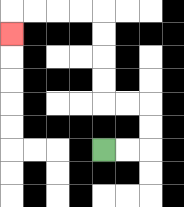{'start': '[4, 6]', 'end': '[0, 1]', 'path_directions': 'R,R,U,U,L,L,U,U,U,U,L,L,L,L,D', 'path_coordinates': '[[4, 6], [5, 6], [6, 6], [6, 5], [6, 4], [5, 4], [4, 4], [4, 3], [4, 2], [4, 1], [4, 0], [3, 0], [2, 0], [1, 0], [0, 0], [0, 1]]'}